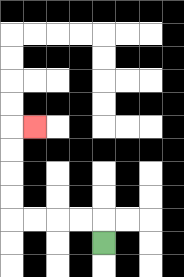{'start': '[4, 10]', 'end': '[1, 5]', 'path_directions': 'U,L,L,L,L,U,U,U,U,R', 'path_coordinates': '[[4, 10], [4, 9], [3, 9], [2, 9], [1, 9], [0, 9], [0, 8], [0, 7], [0, 6], [0, 5], [1, 5]]'}